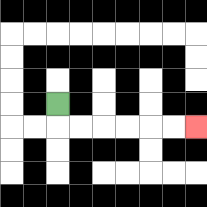{'start': '[2, 4]', 'end': '[8, 5]', 'path_directions': 'D,R,R,R,R,R,R', 'path_coordinates': '[[2, 4], [2, 5], [3, 5], [4, 5], [5, 5], [6, 5], [7, 5], [8, 5]]'}